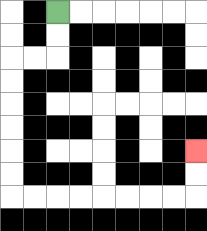{'start': '[2, 0]', 'end': '[8, 6]', 'path_directions': 'D,D,L,L,D,D,D,D,D,D,R,R,R,R,R,R,R,R,U,U', 'path_coordinates': '[[2, 0], [2, 1], [2, 2], [1, 2], [0, 2], [0, 3], [0, 4], [0, 5], [0, 6], [0, 7], [0, 8], [1, 8], [2, 8], [3, 8], [4, 8], [5, 8], [6, 8], [7, 8], [8, 8], [8, 7], [8, 6]]'}